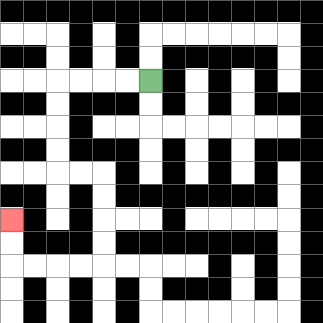{'start': '[6, 3]', 'end': '[0, 9]', 'path_directions': 'L,L,L,L,D,D,D,D,R,R,D,D,D,D,L,L,L,L,U,U', 'path_coordinates': '[[6, 3], [5, 3], [4, 3], [3, 3], [2, 3], [2, 4], [2, 5], [2, 6], [2, 7], [3, 7], [4, 7], [4, 8], [4, 9], [4, 10], [4, 11], [3, 11], [2, 11], [1, 11], [0, 11], [0, 10], [0, 9]]'}